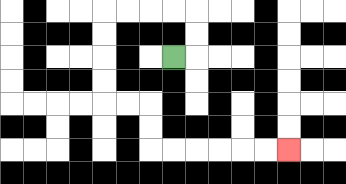{'start': '[7, 2]', 'end': '[12, 6]', 'path_directions': 'R,U,U,L,L,L,L,D,D,D,D,R,R,D,D,R,R,R,R,R,R', 'path_coordinates': '[[7, 2], [8, 2], [8, 1], [8, 0], [7, 0], [6, 0], [5, 0], [4, 0], [4, 1], [4, 2], [4, 3], [4, 4], [5, 4], [6, 4], [6, 5], [6, 6], [7, 6], [8, 6], [9, 6], [10, 6], [11, 6], [12, 6]]'}